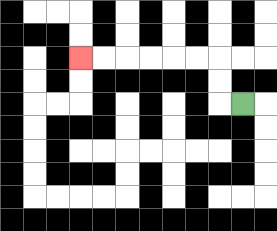{'start': '[10, 4]', 'end': '[3, 2]', 'path_directions': 'L,U,U,L,L,L,L,L,L', 'path_coordinates': '[[10, 4], [9, 4], [9, 3], [9, 2], [8, 2], [7, 2], [6, 2], [5, 2], [4, 2], [3, 2]]'}